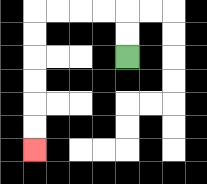{'start': '[5, 2]', 'end': '[1, 6]', 'path_directions': 'U,U,L,L,L,L,D,D,D,D,D,D', 'path_coordinates': '[[5, 2], [5, 1], [5, 0], [4, 0], [3, 0], [2, 0], [1, 0], [1, 1], [1, 2], [1, 3], [1, 4], [1, 5], [1, 6]]'}